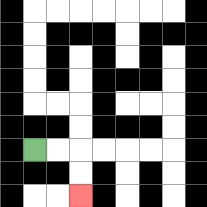{'start': '[1, 6]', 'end': '[3, 8]', 'path_directions': 'R,R,D,D', 'path_coordinates': '[[1, 6], [2, 6], [3, 6], [3, 7], [3, 8]]'}